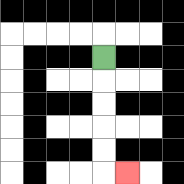{'start': '[4, 2]', 'end': '[5, 7]', 'path_directions': 'D,D,D,D,D,R', 'path_coordinates': '[[4, 2], [4, 3], [4, 4], [4, 5], [4, 6], [4, 7], [5, 7]]'}